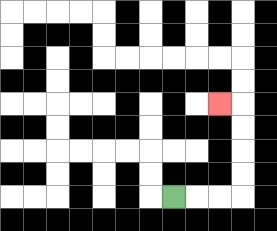{'start': '[7, 8]', 'end': '[9, 4]', 'path_directions': 'R,R,R,U,U,U,U,L', 'path_coordinates': '[[7, 8], [8, 8], [9, 8], [10, 8], [10, 7], [10, 6], [10, 5], [10, 4], [9, 4]]'}